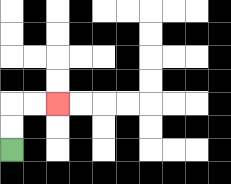{'start': '[0, 6]', 'end': '[2, 4]', 'path_directions': 'U,U,R,R', 'path_coordinates': '[[0, 6], [0, 5], [0, 4], [1, 4], [2, 4]]'}